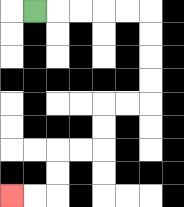{'start': '[1, 0]', 'end': '[0, 8]', 'path_directions': 'R,R,R,R,R,D,D,D,D,L,L,D,D,L,L,D,D,L,L', 'path_coordinates': '[[1, 0], [2, 0], [3, 0], [4, 0], [5, 0], [6, 0], [6, 1], [6, 2], [6, 3], [6, 4], [5, 4], [4, 4], [4, 5], [4, 6], [3, 6], [2, 6], [2, 7], [2, 8], [1, 8], [0, 8]]'}